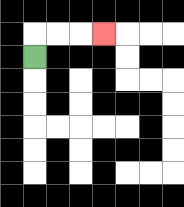{'start': '[1, 2]', 'end': '[4, 1]', 'path_directions': 'U,R,R,R', 'path_coordinates': '[[1, 2], [1, 1], [2, 1], [3, 1], [4, 1]]'}